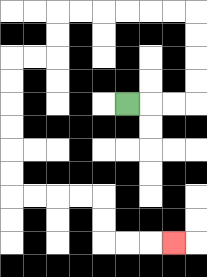{'start': '[5, 4]', 'end': '[7, 10]', 'path_directions': 'R,R,R,U,U,U,U,L,L,L,L,L,L,D,D,L,L,D,D,D,D,D,D,R,R,R,R,D,D,R,R,R', 'path_coordinates': '[[5, 4], [6, 4], [7, 4], [8, 4], [8, 3], [8, 2], [8, 1], [8, 0], [7, 0], [6, 0], [5, 0], [4, 0], [3, 0], [2, 0], [2, 1], [2, 2], [1, 2], [0, 2], [0, 3], [0, 4], [0, 5], [0, 6], [0, 7], [0, 8], [1, 8], [2, 8], [3, 8], [4, 8], [4, 9], [4, 10], [5, 10], [6, 10], [7, 10]]'}